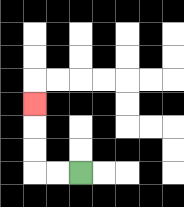{'start': '[3, 7]', 'end': '[1, 4]', 'path_directions': 'L,L,U,U,U', 'path_coordinates': '[[3, 7], [2, 7], [1, 7], [1, 6], [1, 5], [1, 4]]'}